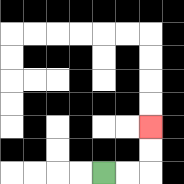{'start': '[4, 7]', 'end': '[6, 5]', 'path_directions': 'R,R,U,U', 'path_coordinates': '[[4, 7], [5, 7], [6, 7], [6, 6], [6, 5]]'}